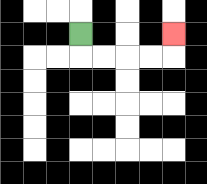{'start': '[3, 1]', 'end': '[7, 1]', 'path_directions': 'D,R,R,R,R,U', 'path_coordinates': '[[3, 1], [3, 2], [4, 2], [5, 2], [6, 2], [7, 2], [7, 1]]'}